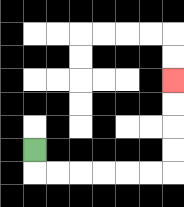{'start': '[1, 6]', 'end': '[7, 3]', 'path_directions': 'D,R,R,R,R,R,R,U,U,U,U', 'path_coordinates': '[[1, 6], [1, 7], [2, 7], [3, 7], [4, 7], [5, 7], [6, 7], [7, 7], [7, 6], [7, 5], [7, 4], [7, 3]]'}